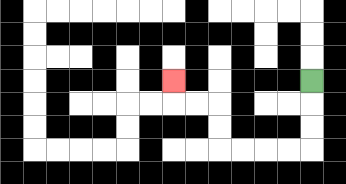{'start': '[13, 3]', 'end': '[7, 3]', 'path_directions': 'D,D,D,L,L,L,L,U,U,L,L,U', 'path_coordinates': '[[13, 3], [13, 4], [13, 5], [13, 6], [12, 6], [11, 6], [10, 6], [9, 6], [9, 5], [9, 4], [8, 4], [7, 4], [7, 3]]'}